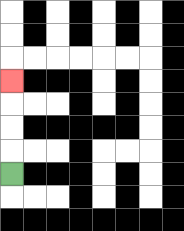{'start': '[0, 7]', 'end': '[0, 3]', 'path_directions': 'U,U,U,U', 'path_coordinates': '[[0, 7], [0, 6], [0, 5], [0, 4], [0, 3]]'}